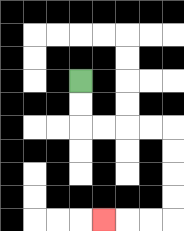{'start': '[3, 3]', 'end': '[4, 9]', 'path_directions': 'D,D,R,R,R,R,D,D,D,D,L,L,L', 'path_coordinates': '[[3, 3], [3, 4], [3, 5], [4, 5], [5, 5], [6, 5], [7, 5], [7, 6], [7, 7], [7, 8], [7, 9], [6, 9], [5, 9], [4, 9]]'}